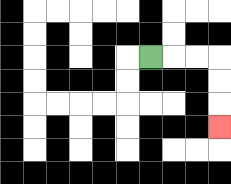{'start': '[6, 2]', 'end': '[9, 5]', 'path_directions': 'R,R,R,D,D,D', 'path_coordinates': '[[6, 2], [7, 2], [8, 2], [9, 2], [9, 3], [9, 4], [9, 5]]'}